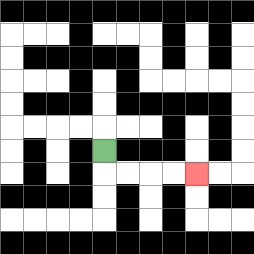{'start': '[4, 6]', 'end': '[8, 7]', 'path_directions': 'D,R,R,R,R', 'path_coordinates': '[[4, 6], [4, 7], [5, 7], [6, 7], [7, 7], [8, 7]]'}